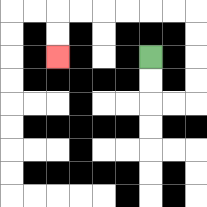{'start': '[6, 2]', 'end': '[2, 2]', 'path_directions': 'D,D,R,R,U,U,U,U,L,L,L,L,L,L,D,D', 'path_coordinates': '[[6, 2], [6, 3], [6, 4], [7, 4], [8, 4], [8, 3], [8, 2], [8, 1], [8, 0], [7, 0], [6, 0], [5, 0], [4, 0], [3, 0], [2, 0], [2, 1], [2, 2]]'}